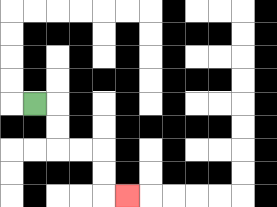{'start': '[1, 4]', 'end': '[5, 8]', 'path_directions': 'R,D,D,R,R,D,D,R', 'path_coordinates': '[[1, 4], [2, 4], [2, 5], [2, 6], [3, 6], [4, 6], [4, 7], [4, 8], [5, 8]]'}